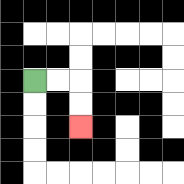{'start': '[1, 3]', 'end': '[3, 5]', 'path_directions': 'R,R,D,D', 'path_coordinates': '[[1, 3], [2, 3], [3, 3], [3, 4], [3, 5]]'}